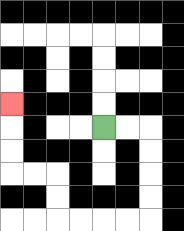{'start': '[4, 5]', 'end': '[0, 4]', 'path_directions': 'R,R,D,D,D,D,L,L,L,L,U,U,L,L,U,U,U', 'path_coordinates': '[[4, 5], [5, 5], [6, 5], [6, 6], [6, 7], [6, 8], [6, 9], [5, 9], [4, 9], [3, 9], [2, 9], [2, 8], [2, 7], [1, 7], [0, 7], [0, 6], [0, 5], [0, 4]]'}